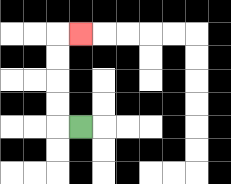{'start': '[3, 5]', 'end': '[3, 1]', 'path_directions': 'L,U,U,U,U,R', 'path_coordinates': '[[3, 5], [2, 5], [2, 4], [2, 3], [2, 2], [2, 1], [3, 1]]'}